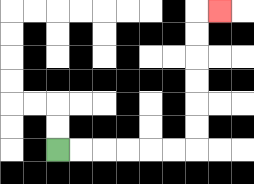{'start': '[2, 6]', 'end': '[9, 0]', 'path_directions': 'R,R,R,R,R,R,U,U,U,U,U,U,R', 'path_coordinates': '[[2, 6], [3, 6], [4, 6], [5, 6], [6, 6], [7, 6], [8, 6], [8, 5], [8, 4], [8, 3], [8, 2], [8, 1], [8, 0], [9, 0]]'}